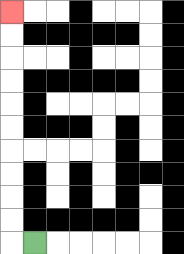{'start': '[1, 10]', 'end': '[0, 0]', 'path_directions': 'L,U,U,U,U,U,U,U,U,U,U', 'path_coordinates': '[[1, 10], [0, 10], [0, 9], [0, 8], [0, 7], [0, 6], [0, 5], [0, 4], [0, 3], [0, 2], [0, 1], [0, 0]]'}